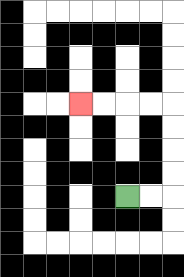{'start': '[5, 8]', 'end': '[3, 4]', 'path_directions': 'R,R,U,U,U,U,L,L,L,L', 'path_coordinates': '[[5, 8], [6, 8], [7, 8], [7, 7], [7, 6], [7, 5], [7, 4], [6, 4], [5, 4], [4, 4], [3, 4]]'}